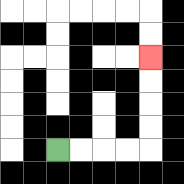{'start': '[2, 6]', 'end': '[6, 2]', 'path_directions': 'R,R,R,R,U,U,U,U', 'path_coordinates': '[[2, 6], [3, 6], [4, 6], [5, 6], [6, 6], [6, 5], [6, 4], [6, 3], [6, 2]]'}